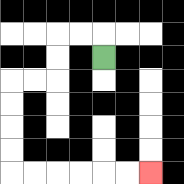{'start': '[4, 2]', 'end': '[6, 7]', 'path_directions': 'U,L,L,D,D,L,L,D,D,D,D,R,R,R,R,R,R', 'path_coordinates': '[[4, 2], [4, 1], [3, 1], [2, 1], [2, 2], [2, 3], [1, 3], [0, 3], [0, 4], [0, 5], [0, 6], [0, 7], [1, 7], [2, 7], [3, 7], [4, 7], [5, 7], [6, 7]]'}